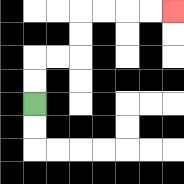{'start': '[1, 4]', 'end': '[7, 0]', 'path_directions': 'U,U,R,R,U,U,R,R,R,R', 'path_coordinates': '[[1, 4], [1, 3], [1, 2], [2, 2], [3, 2], [3, 1], [3, 0], [4, 0], [5, 0], [6, 0], [7, 0]]'}